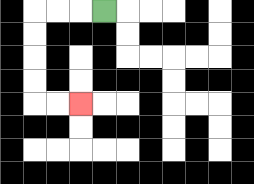{'start': '[4, 0]', 'end': '[3, 4]', 'path_directions': 'L,L,L,D,D,D,D,R,R', 'path_coordinates': '[[4, 0], [3, 0], [2, 0], [1, 0], [1, 1], [1, 2], [1, 3], [1, 4], [2, 4], [3, 4]]'}